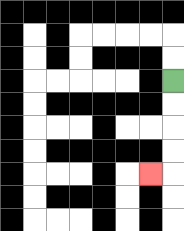{'start': '[7, 3]', 'end': '[6, 7]', 'path_directions': 'D,D,D,D,L', 'path_coordinates': '[[7, 3], [7, 4], [7, 5], [7, 6], [7, 7], [6, 7]]'}